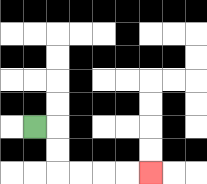{'start': '[1, 5]', 'end': '[6, 7]', 'path_directions': 'R,D,D,R,R,R,R', 'path_coordinates': '[[1, 5], [2, 5], [2, 6], [2, 7], [3, 7], [4, 7], [5, 7], [6, 7]]'}